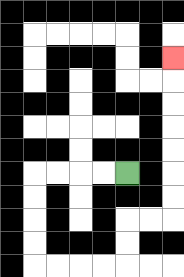{'start': '[5, 7]', 'end': '[7, 2]', 'path_directions': 'L,L,L,L,D,D,D,D,R,R,R,R,U,U,R,R,U,U,U,U,U,U,U', 'path_coordinates': '[[5, 7], [4, 7], [3, 7], [2, 7], [1, 7], [1, 8], [1, 9], [1, 10], [1, 11], [2, 11], [3, 11], [4, 11], [5, 11], [5, 10], [5, 9], [6, 9], [7, 9], [7, 8], [7, 7], [7, 6], [7, 5], [7, 4], [7, 3], [7, 2]]'}